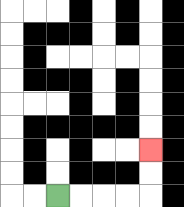{'start': '[2, 8]', 'end': '[6, 6]', 'path_directions': 'R,R,R,R,U,U', 'path_coordinates': '[[2, 8], [3, 8], [4, 8], [5, 8], [6, 8], [6, 7], [6, 6]]'}